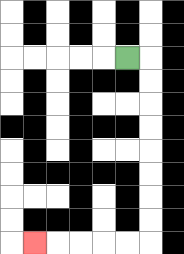{'start': '[5, 2]', 'end': '[1, 10]', 'path_directions': 'R,D,D,D,D,D,D,D,D,L,L,L,L,L', 'path_coordinates': '[[5, 2], [6, 2], [6, 3], [6, 4], [6, 5], [6, 6], [6, 7], [6, 8], [6, 9], [6, 10], [5, 10], [4, 10], [3, 10], [2, 10], [1, 10]]'}